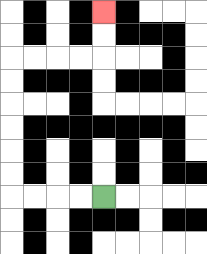{'start': '[4, 8]', 'end': '[4, 0]', 'path_directions': 'L,L,L,L,U,U,U,U,U,U,R,R,R,R,U,U', 'path_coordinates': '[[4, 8], [3, 8], [2, 8], [1, 8], [0, 8], [0, 7], [0, 6], [0, 5], [0, 4], [0, 3], [0, 2], [1, 2], [2, 2], [3, 2], [4, 2], [4, 1], [4, 0]]'}